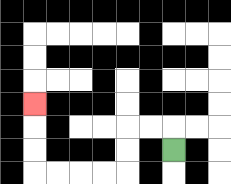{'start': '[7, 6]', 'end': '[1, 4]', 'path_directions': 'U,L,L,D,D,L,L,L,L,U,U,U', 'path_coordinates': '[[7, 6], [7, 5], [6, 5], [5, 5], [5, 6], [5, 7], [4, 7], [3, 7], [2, 7], [1, 7], [1, 6], [1, 5], [1, 4]]'}